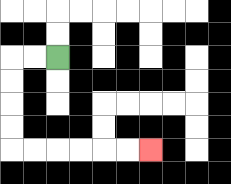{'start': '[2, 2]', 'end': '[6, 6]', 'path_directions': 'L,L,D,D,D,D,R,R,R,R,R,R', 'path_coordinates': '[[2, 2], [1, 2], [0, 2], [0, 3], [0, 4], [0, 5], [0, 6], [1, 6], [2, 6], [3, 6], [4, 6], [5, 6], [6, 6]]'}